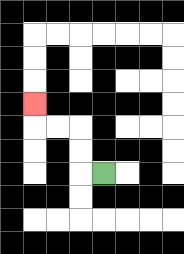{'start': '[4, 7]', 'end': '[1, 4]', 'path_directions': 'L,U,U,L,L,U', 'path_coordinates': '[[4, 7], [3, 7], [3, 6], [3, 5], [2, 5], [1, 5], [1, 4]]'}